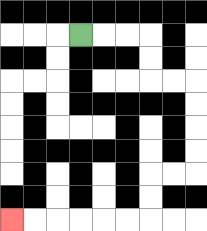{'start': '[3, 1]', 'end': '[0, 9]', 'path_directions': 'R,R,R,D,D,R,R,D,D,D,D,L,L,D,D,L,L,L,L,L,L', 'path_coordinates': '[[3, 1], [4, 1], [5, 1], [6, 1], [6, 2], [6, 3], [7, 3], [8, 3], [8, 4], [8, 5], [8, 6], [8, 7], [7, 7], [6, 7], [6, 8], [6, 9], [5, 9], [4, 9], [3, 9], [2, 9], [1, 9], [0, 9]]'}